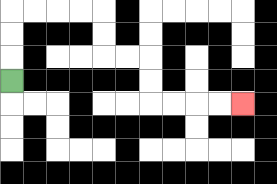{'start': '[0, 3]', 'end': '[10, 4]', 'path_directions': 'U,U,U,R,R,R,R,D,D,R,R,D,D,R,R,R,R', 'path_coordinates': '[[0, 3], [0, 2], [0, 1], [0, 0], [1, 0], [2, 0], [3, 0], [4, 0], [4, 1], [4, 2], [5, 2], [6, 2], [6, 3], [6, 4], [7, 4], [8, 4], [9, 4], [10, 4]]'}